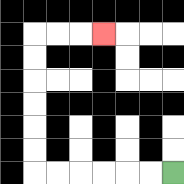{'start': '[7, 7]', 'end': '[4, 1]', 'path_directions': 'L,L,L,L,L,L,U,U,U,U,U,U,R,R,R', 'path_coordinates': '[[7, 7], [6, 7], [5, 7], [4, 7], [3, 7], [2, 7], [1, 7], [1, 6], [1, 5], [1, 4], [1, 3], [1, 2], [1, 1], [2, 1], [3, 1], [4, 1]]'}